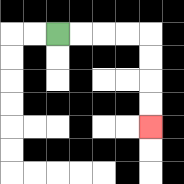{'start': '[2, 1]', 'end': '[6, 5]', 'path_directions': 'R,R,R,R,D,D,D,D', 'path_coordinates': '[[2, 1], [3, 1], [4, 1], [5, 1], [6, 1], [6, 2], [6, 3], [6, 4], [6, 5]]'}